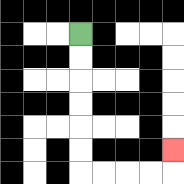{'start': '[3, 1]', 'end': '[7, 6]', 'path_directions': 'D,D,D,D,D,D,R,R,R,R,U', 'path_coordinates': '[[3, 1], [3, 2], [3, 3], [3, 4], [3, 5], [3, 6], [3, 7], [4, 7], [5, 7], [6, 7], [7, 7], [7, 6]]'}